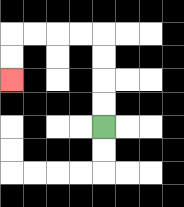{'start': '[4, 5]', 'end': '[0, 3]', 'path_directions': 'U,U,U,U,L,L,L,L,D,D', 'path_coordinates': '[[4, 5], [4, 4], [4, 3], [4, 2], [4, 1], [3, 1], [2, 1], [1, 1], [0, 1], [0, 2], [0, 3]]'}